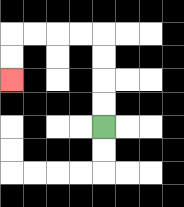{'start': '[4, 5]', 'end': '[0, 3]', 'path_directions': 'U,U,U,U,L,L,L,L,D,D', 'path_coordinates': '[[4, 5], [4, 4], [4, 3], [4, 2], [4, 1], [3, 1], [2, 1], [1, 1], [0, 1], [0, 2], [0, 3]]'}